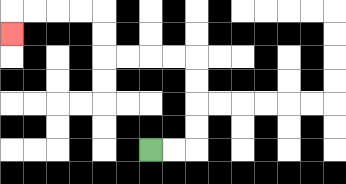{'start': '[6, 6]', 'end': '[0, 1]', 'path_directions': 'R,R,U,U,U,U,L,L,L,L,U,U,L,L,L,L,D', 'path_coordinates': '[[6, 6], [7, 6], [8, 6], [8, 5], [8, 4], [8, 3], [8, 2], [7, 2], [6, 2], [5, 2], [4, 2], [4, 1], [4, 0], [3, 0], [2, 0], [1, 0], [0, 0], [0, 1]]'}